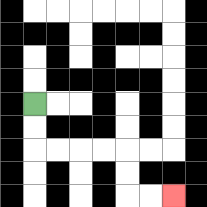{'start': '[1, 4]', 'end': '[7, 8]', 'path_directions': 'D,D,R,R,R,R,D,D,R,R', 'path_coordinates': '[[1, 4], [1, 5], [1, 6], [2, 6], [3, 6], [4, 6], [5, 6], [5, 7], [5, 8], [6, 8], [7, 8]]'}